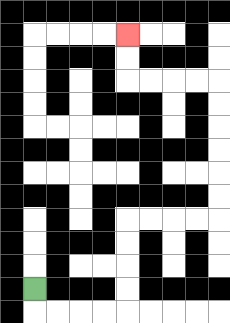{'start': '[1, 12]', 'end': '[5, 1]', 'path_directions': 'D,R,R,R,R,U,U,U,U,R,R,R,R,U,U,U,U,U,U,L,L,L,L,U,U', 'path_coordinates': '[[1, 12], [1, 13], [2, 13], [3, 13], [4, 13], [5, 13], [5, 12], [5, 11], [5, 10], [5, 9], [6, 9], [7, 9], [8, 9], [9, 9], [9, 8], [9, 7], [9, 6], [9, 5], [9, 4], [9, 3], [8, 3], [7, 3], [6, 3], [5, 3], [5, 2], [5, 1]]'}